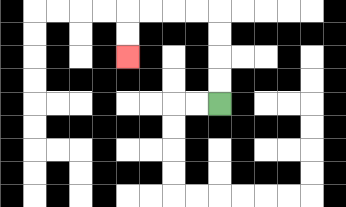{'start': '[9, 4]', 'end': '[5, 2]', 'path_directions': 'U,U,U,U,L,L,L,L,D,D', 'path_coordinates': '[[9, 4], [9, 3], [9, 2], [9, 1], [9, 0], [8, 0], [7, 0], [6, 0], [5, 0], [5, 1], [5, 2]]'}